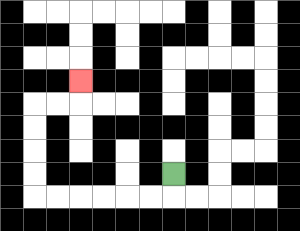{'start': '[7, 7]', 'end': '[3, 3]', 'path_directions': 'D,L,L,L,L,L,L,U,U,U,U,R,R,U', 'path_coordinates': '[[7, 7], [7, 8], [6, 8], [5, 8], [4, 8], [3, 8], [2, 8], [1, 8], [1, 7], [1, 6], [1, 5], [1, 4], [2, 4], [3, 4], [3, 3]]'}